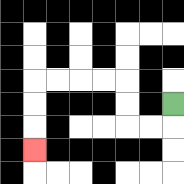{'start': '[7, 4]', 'end': '[1, 6]', 'path_directions': 'D,L,L,U,U,L,L,L,L,D,D,D', 'path_coordinates': '[[7, 4], [7, 5], [6, 5], [5, 5], [5, 4], [5, 3], [4, 3], [3, 3], [2, 3], [1, 3], [1, 4], [1, 5], [1, 6]]'}